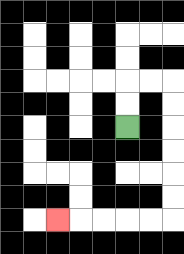{'start': '[5, 5]', 'end': '[2, 9]', 'path_directions': 'U,U,R,R,D,D,D,D,D,D,L,L,L,L,L', 'path_coordinates': '[[5, 5], [5, 4], [5, 3], [6, 3], [7, 3], [7, 4], [7, 5], [7, 6], [7, 7], [7, 8], [7, 9], [6, 9], [5, 9], [4, 9], [3, 9], [2, 9]]'}